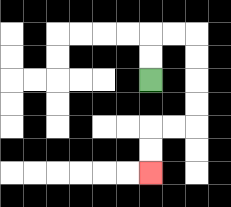{'start': '[6, 3]', 'end': '[6, 7]', 'path_directions': 'U,U,R,R,D,D,D,D,L,L,D,D', 'path_coordinates': '[[6, 3], [6, 2], [6, 1], [7, 1], [8, 1], [8, 2], [8, 3], [8, 4], [8, 5], [7, 5], [6, 5], [6, 6], [6, 7]]'}